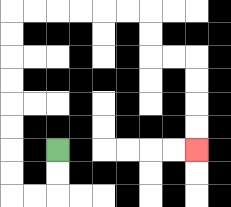{'start': '[2, 6]', 'end': '[8, 6]', 'path_directions': 'D,D,L,L,U,U,U,U,U,U,U,U,R,R,R,R,R,R,D,D,R,R,D,D,D,D', 'path_coordinates': '[[2, 6], [2, 7], [2, 8], [1, 8], [0, 8], [0, 7], [0, 6], [0, 5], [0, 4], [0, 3], [0, 2], [0, 1], [0, 0], [1, 0], [2, 0], [3, 0], [4, 0], [5, 0], [6, 0], [6, 1], [6, 2], [7, 2], [8, 2], [8, 3], [8, 4], [8, 5], [8, 6]]'}